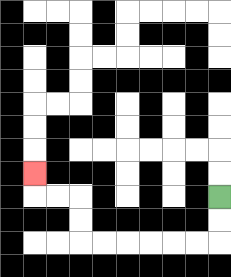{'start': '[9, 8]', 'end': '[1, 7]', 'path_directions': 'D,D,L,L,L,L,L,L,U,U,L,L,U', 'path_coordinates': '[[9, 8], [9, 9], [9, 10], [8, 10], [7, 10], [6, 10], [5, 10], [4, 10], [3, 10], [3, 9], [3, 8], [2, 8], [1, 8], [1, 7]]'}